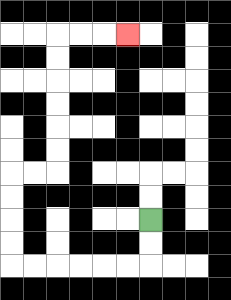{'start': '[6, 9]', 'end': '[5, 1]', 'path_directions': 'D,D,L,L,L,L,L,L,U,U,U,U,R,R,U,U,U,U,U,U,R,R,R', 'path_coordinates': '[[6, 9], [6, 10], [6, 11], [5, 11], [4, 11], [3, 11], [2, 11], [1, 11], [0, 11], [0, 10], [0, 9], [0, 8], [0, 7], [1, 7], [2, 7], [2, 6], [2, 5], [2, 4], [2, 3], [2, 2], [2, 1], [3, 1], [4, 1], [5, 1]]'}